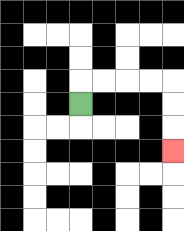{'start': '[3, 4]', 'end': '[7, 6]', 'path_directions': 'U,R,R,R,R,D,D,D', 'path_coordinates': '[[3, 4], [3, 3], [4, 3], [5, 3], [6, 3], [7, 3], [7, 4], [7, 5], [7, 6]]'}